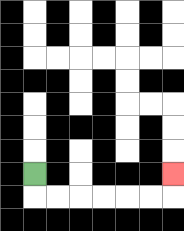{'start': '[1, 7]', 'end': '[7, 7]', 'path_directions': 'D,R,R,R,R,R,R,U', 'path_coordinates': '[[1, 7], [1, 8], [2, 8], [3, 8], [4, 8], [5, 8], [6, 8], [7, 8], [7, 7]]'}